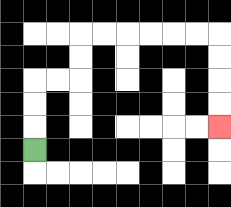{'start': '[1, 6]', 'end': '[9, 5]', 'path_directions': 'U,U,U,R,R,U,U,R,R,R,R,R,R,D,D,D,D', 'path_coordinates': '[[1, 6], [1, 5], [1, 4], [1, 3], [2, 3], [3, 3], [3, 2], [3, 1], [4, 1], [5, 1], [6, 1], [7, 1], [8, 1], [9, 1], [9, 2], [9, 3], [9, 4], [9, 5]]'}